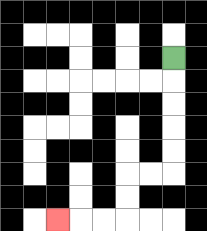{'start': '[7, 2]', 'end': '[2, 9]', 'path_directions': 'D,D,D,D,D,L,L,D,D,L,L,L', 'path_coordinates': '[[7, 2], [7, 3], [7, 4], [7, 5], [7, 6], [7, 7], [6, 7], [5, 7], [5, 8], [5, 9], [4, 9], [3, 9], [2, 9]]'}